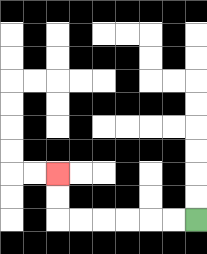{'start': '[8, 9]', 'end': '[2, 7]', 'path_directions': 'L,L,L,L,L,L,U,U', 'path_coordinates': '[[8, 9], [7, 9], [6, 9], [5, 9], [4, 9], [3, 9], [2, 9], [2, 8], [2, 7]]'}